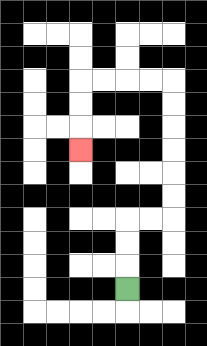{'start': '[5, 12]', 'end': '[3, 6]', 'path_directions': 'U,U,U,R,R,U,U,U,U,U,U,L,L,L,L,D,D,D', 'path_coordinates': '[[5, 12], [5, 11], [5, 10], [5, 9], [6, 9], [7, 9], [7, 8], [7, 7], [7, 6], [7, 5], [7, 4], [7, 3], [6, 3], [5, 3], [4, 3], [3, 3], [3, 4], [3, 5], [3, 6]]'}